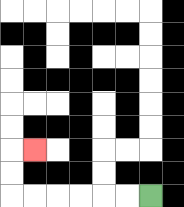{'start': '[6, 8]', 'end': '[1, 6]', 'path_directions': 'L,L,L,L,L,L,U,U,R', 'path_coordinates': '[[6, 8], [5, 8], [4, 8], [3, 8], [2, 8], [1, 8], [0, 8], [0, 7], [0, 6], [1, 6]]'}